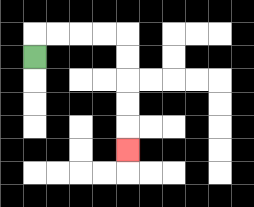{'start': '[1, 2]', 'end': '[5, 6]', 'path_directions': 'U,R,R,R,R,D,D,D,D,D', 'path_coordinates': '[[1, 2], [1, 1], [2, 1], [3, 1], [4, 1], [5, 1], [5, 2], [5, 3], [5, 4], [5, 5], [5, 6]]'}